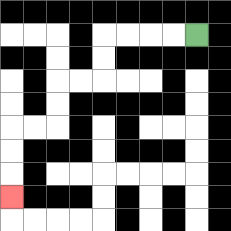{'start': '[8, 1]', 'end': '[0, 8]', 'path_directions': 'L,L,L,L,D,D,L,L,D,D,L,L,D,D,D', 'path_coordinates': '[[8, 1], [7, 1], [6, 1], [5, 1], [4, 1], [4, 2], [4, 3], [3, 3], [2, 3], [2, 4], [2, 5], [1, 5], [0, 5], [0, 6], [0, 7], [0, 8]]'}